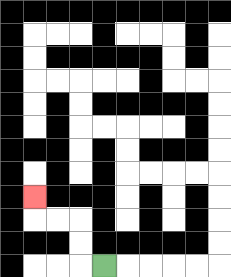{'start': '[4, 11]', 'end': '[1, 8]', 'path_directions': 'L,U,U,L,L,U', 'path_coordinates': '[[4, 11], [3, 11], [3, 10], [3, 9], [2, 9], [1, 9], [1, 8]]'}